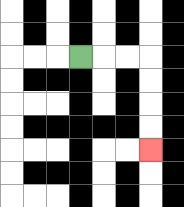{'start': '[3, 2]', 'end': '[6, 6]', 'path_directions': 'R,R,R,D,D,D,D', 'path_coordinates': '[[3, 2], [4, 2], [5, 2], [6, 2], [6, 3], [6, 4], [6, 5], [6, 6]]'}